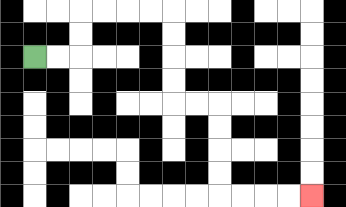{'start': '[1, 2]', 'end': '[13, 8]', 'path_directions': 'R,R,U,U,R,R,R,R,D,D,D,D,R,R,D,D,D,D,R,R,R,R', 'path_coordinates': '[[1, 2], [2, 2], [3, 2], [3, 1], [3, 0], [4, 0], [5, 0], [6, 0], [7, 0], [7, 1], [7, 2], [7, 3], [7, 4], [8, 4], [9, 4], [9, 5], [9, 6], [9, 7], [9, 8], [10, 8], [11, 8], [12, 8], [13, 8]]'}